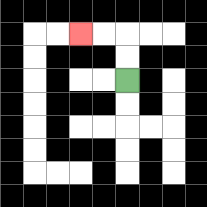{'start': '[5, 3]', 'end': '[3, 1]', 'path_directions': 'U,U,L,L', 'path_coordinates': '[[5, 3], [5, 2], [5, 1], [4, 1], [3, 1]]'}